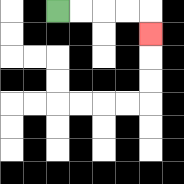{'start': '[2, 0]', 'end': '[6, 1]', 'path_directions': 'R,R,R,R,D', 'path_coordinates': '[[2, 0], [3, 0], [4, 0], [5, 0], [6, 0], [6, 1]]'}